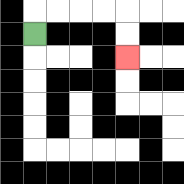{'start': '[1, 1]', 'end': '[5, 2]', 'path_directions': 'U,R,R,R,R,D,D', 'path_coordinates': '[[1, 1], [1, 0], [2, 0], [3, 0], [4, 0], [5, 0], [5, 1], [5, 2]]'}